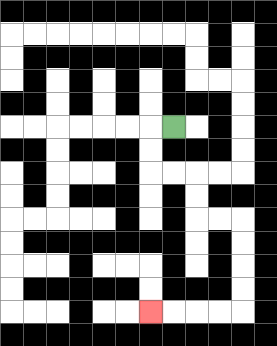{'start': '[7, 5]', 'end': '[6, 13]', 'path_directions': 'L,D,D,R,R,D,D,R,R,D,D,D,D,L,L,L,L', 'path_coordinates': '[[7, 5], [6, 5], [6, 6], [6, 7], [7, 7], [8, 7], [8, 8], [8, 9], [9, 9], [10, 9], [10, 10], [10, 11], [10, 12], [10, 13], [9, 13], [8, 13], [7, 13], [6, 13]]'}